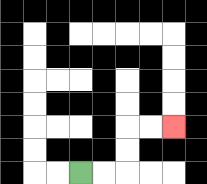{'start': '[3, 7]', 'end': '[7, 5]', 'path_directions': 'R,R,U,U,R,R', 'path_coordinates': '[[3, 7], [4, 7], [5, 7], [5, 6], [5, 5], [6, 5], [7, 5]]'}